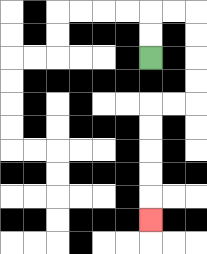{'start': '[6, 2]', 'end': '[6, 9]', 'path_directions': 'U,U,R,R,D,D,D,D,L,L,D,D,D,D,D', 'path_coordinates': '[[6, 2], [6, 1], [6, 0], [7, 0], [8, 0], [8, 1], [8, 2], [8, 3], [8, 4], [7, 4], [6, 4], [6, 5], [6, 6], [6, 7], [6, 8], [6, 9]]'}